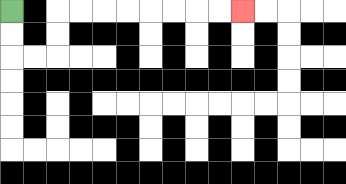{'start': '[0, 0]', 'end': '[10, 0]', 'path_directions': 'D,D,R,R,U,U,R,R,R,R,R,R,R,R', 'path_coordinates': '[[0, 0], [0, 1], [0, 2], [1, 2], [2, 2], [2, 1], [2, 0], [3, 0], [4, 0], [5, 0], [6, 0], [7, 0], [8, 0], [9, 0], [10, 0]]'}